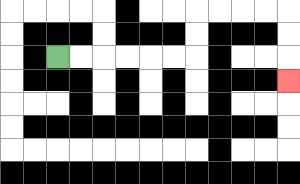{'start': '[2, 2]', 'end': '[12, 3]', 'path_directions': 'R,R,R,R,R,R,U,U,R,R,R,R,D,D,D', 'path_coordinates': '[[2, 2], [3, 2], [4, 2], [5, 2], [6, 2], [7, 2], [8, 2], [8, 1], [8, 0], [9, 0], [10, 0], [11, 0], [12, 0], [12, 1], [12, 2], [12, 3]]'}